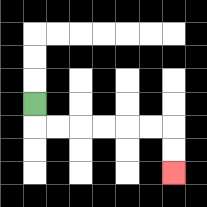{'start': '[1, 4]', 'end': '[7, 7]', 'path_directions': 'D,R,R,R,R,R,R,D,D', 'path_coordinates': '[[1, 4], [1, 5], [2, 5], [3, 5], [4, 5], [5, 5], [6, 5], [7, 5], [7, 6], [7, 7]]'}